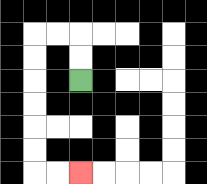{'start': '[3, 3]', 'end': '[3, 7]', 'path_directions': 'U,U,L,L,D,D,D,D,D,D,R,R', 'path_coordinates': '[[3, 3], [3, 2], [3, 1], [2, 1], [1, 1], [1, 2], [1, 3], [1, 4], [1, 5], [1, 6], [1, 7], [2, 7], [3, 7]]'}